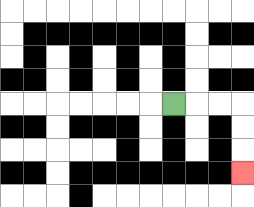{'start': '[7, 4]', 'end': '[10, 7]', 'path_directions': 'R,R,R,D,D,D', 'path_coordinates': '[[7, 4], [8, 4], [9, 4], [10, 4], [10, 5], [10, 6], [10, 7]]'}